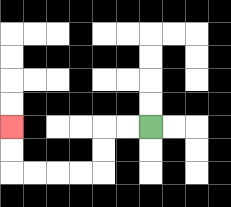{'start': '[6, 5]', 'end': '[0, 5]', 'path_directions': 'L,L,D,D,L,L,L,L,U,U', 'path_coordinates': '[[6, 5], [5, 5], [4, 5], [4, 6], [4, 7], [3, 7], [2, 7], [1, 7], [0, 7], [0, 6], [0, 5]]'}